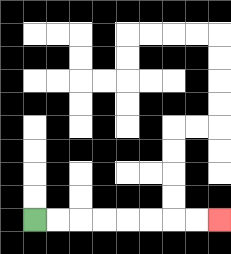{'start': '[1, 9]', 'end': '[9, 9]', 'path_directions': 'R,R,R,R,R,R,R,R', 'path_coordinates': '[[1, 9], [2, 9], [3, 9], [4, 9], [5, 9], [6, 9], [7, 9], [8, 9], [9, 9]]'}